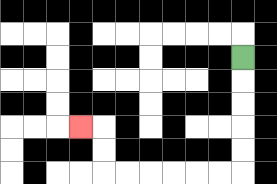{'start': '[10, 2]', 'end': '[3, 5]', 'path_directions': 'D,D,D,D,D,L,L,L,L,L,L,U,U,L', 'path_coordinates': '[[10, 2], [10, 3], [10, 4], [10, 5], [10, 6], [10, 7], [9, 7], [8, 7], [7, 7], [6, 7], [5, 7], [4, 7], [4, 6], [4, 5], [3, 5]]'}